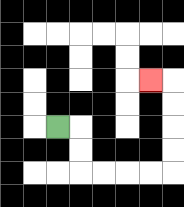{'start': '[2, 5]', 'end': '[6, 3]', 'path_directions': 'R,D,D,R,R,R,R,U,U,U,U,L', 'path_coordinates': '[[2, 5], [3, 5], [3, 6], [3, 7], [4, 7], [5, 7], [6, 7], [7, 7], [7, 6], [7, 5], [7, 4], [7, 3], [6, 3]]'}